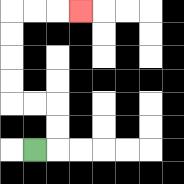{'start': '[1, 6]', 'end': '[3, 0]', 'path_directions': 'R,U,U,L,L,U,U,U,U,R,R,R', 'path_coordinates': '[[1, 6], [2, 6], [2, 5], [2, 4], [1, 4], [0, 4], [0, 3], [0, 2], [0, 1], [0, 0], [1, 0], [2, 0], [3, 0]]'}